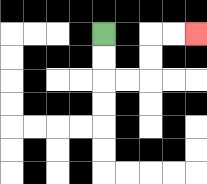{'start': '[4, 1]', 'end': '[8, 1]', 'path_directions': 'D,D,R,R,U,U,R,R', 'path_coordinates': '[[4, 1], [4, 2], [4, 3], [5, 3], [6, 3], [6, 2], [6, 1], [7, 1], [8, 1]]'}